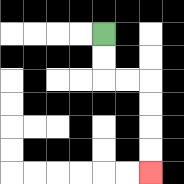{'start': '[4, 1]', 'end': '[6, 7]', 'path_directions': 'D,D,R,R,D,D,D,D', 'path_coordinates': '[[4, 1], [4, 2], [4, 3], [5, 3], [6, 3], [6, 4], [6, 5], [6, 6], [6, 7]]'}